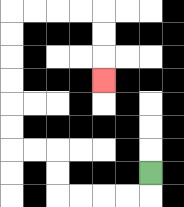{'start': '[6, 7]', 'end': '[4, 3]', 'path_directions': 'D,L,L,L,L,U,U,L,L,U,U,U,U,U,U,R,R,R,R,D,D,D', 'path_coordinates': '[[6, 7], [6, 8], [5, 8], [4, 8], [3, 8], [2, 8], [2, 7], [2, 6], [1, 6], [0, 6], [0, 5], [0, 4], [0, 3], [0, 2], [0, 1], [0, 0], [1, 0], [2, 0], [3, 0], [4, 0], [4, 1], [4, 2], [4, 3]]'}